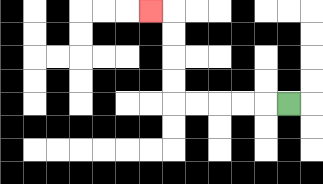{'start': '[12, 4]', 'end': '[6, 0]', 'path_directions': 'L,L,L,L,L,U,U,U,U,L', 'path_coordinates': '[[12, 4], [11, 4], [10, 4], [9, 4], [8, 4], [7, 4], [7, 3], [7, 2], [7, 1], [7, 0], [6, 0]]'}